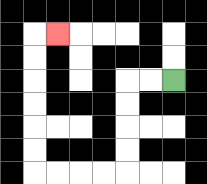{'start': '[7, 3]', 'end': '[2, 1]', 'path_directions': 'L,L,D,D,D,D,L,L,L,L,U,U,U,U,U,U,R', 'path_coordinates': '[[7, 3], [6, 3], [5, 3], [5, 4], [5, 5], [5, 6], [5, 7], [4, 7], [3, 7], [2, 7], [1, 7], [1, 6], [1, 5], [1, 4], [1, 3], [1, 2], [1, 1], [2, 1]]'}